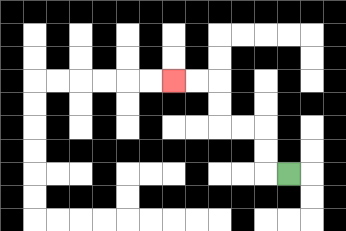{'start': '[12, 7]', 'end': '[7, 3]', 'path_directions': 'L,U,U,L,L,U,U,L,L', 'path_coordinates': '[[12, 7], [11, 7], [11, 6], [11, 5], [10, 5], [9, 5], [9, 4], [9, 3], [8, 3], [7, 3]]'}